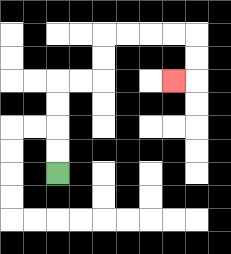{'start': '[2, 7]', 'end': '[7, 3]', 'path_directions': 'U,U,U,U,R,R,U,U,R,R,R,R,D,D,L', 'path_coordinates': '[[2, 7], [2, 6], [2, 5], [2, 4], [2, 3], [3, 3], [4, 3], [4, 2], [4, 1], [5, 1], [6, 1], [7, 1], [8, 1], [8, 2], [8, 3], [7, 3]]'}